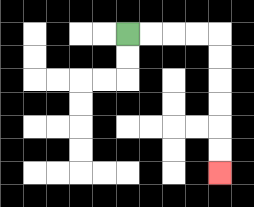{'start': '[5, 1]', 'end': '[9, 7]', 'path_directions': 'R,R,R,R,D,D,D,D,D,D', 'path_coordinates': '[[5, 1], [6, 1], [7, 1], [8, 1], [9, 1], [9, 2], [9, 3], [9, 4], [9, 5], [9, 6], [9, 7]]'}